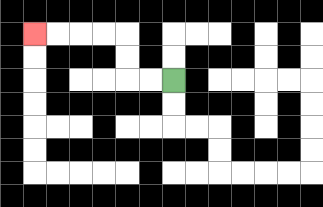{'start': '[7, 3]', 'end': '[1, 1]', 'path_directions': 'L,L,U,U,L,L,L,L', 'path_coordinates': '[[7, 3], [6, 3], [5, 3], [5, 2], [5, 1], [4, 1], [3, 1], [2, 1], [1, 1]]'}